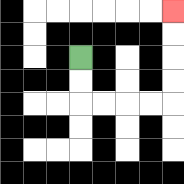{'start': '[3, 2]', 'end': '[7, 0]', 'path_directions': 'D,D,R,R,R,R,U,U,U,U', 'path_coordinates': '[[3, 2], [3, 3], [3, 4], [4, 4], [5, 4], [6, 4], [7, 4], [7, 3], [7, 2], [7, 1], [7, 0]]'}